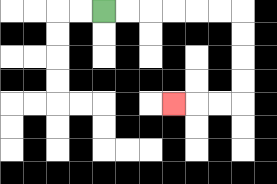{'start': '[4, 0]', 'end': '[7, 4]', 'path_directions': 'R,R,R,R,R,R,D,D,D,D,L,L,L', 'path_coordinates': '[[4, 0], [5, 0], [6, 0], [7, 0], [8, 0], [9, 0], [10, 0], [10, 1], [10, 2], [10, 3], [10, 4], [9, 4], [8, 4], [7, 4]]'}